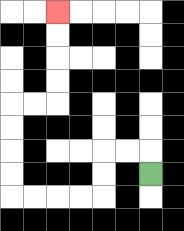{'start': '[6, 7]', 'end': '[2, 0]', 'path_directions': 'U,L,L,D,D,L,L,L,L,U,U,U,U,R,R,U,U,U,U', 'path_coordinates': '[[6, 7], [6, 6], [5, 6], [4, 6], [4, 7], [4, 8], [3, 8], [2, 8], [1, 8], [0, 8], [0, 7], [0, 6], [0, 5], [0, 4], [1, 4], [2, 4], [2, 3], [2, 2], [2, 1], [2, 0]]'}